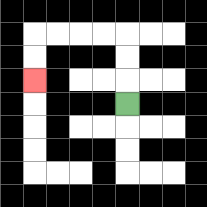{'start': '[5, 4]', 'end': '[1, 3]', 'path_directions': 'U,U,U,L,L,L,L,D,D', 'path_coordinates': '[[5, 4], [5, 3], [5, 2], [5, 1], [4, 1], [3, 1], [2, 1], [1, 1], [1, 2], [1, 3]]'}